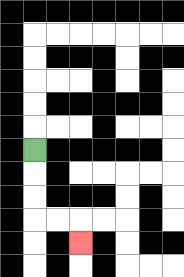{'start': '[1, 6]', 'end': '[3, 10]', 'path_directions': 'D,D,D,R,R,D', 'path_coordinates': '[[1, 6], [1, 7], [1, 8], [1, 9], [2, 9], [3, 9], [3, 10]]'}